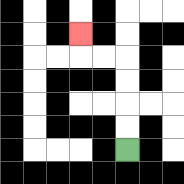{'start': '[5, 6]', 'end': '[3, 1]', 'path_directions': 'U,U,U,U,L,L,U', 'path_coordinates': '[[5, 6], [5, 5], [5, 4], [5, 3], [5, 2], [4, 2], [3, 2], [3, 1]]'}